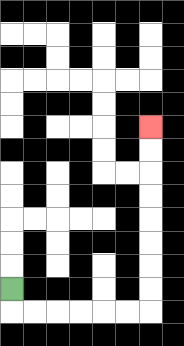{'start': '[0, 12]', 'end': '[6, 5]', 'path_directions': 'D,R,R,R,R,R,R,U,U,U,U,U,U,U,U', 'path_coordinates': '[[0, 12], [0, 13], [1, 13], [2, 13], [3, 13], [4, 13], [5, 13], [6, 13], [6, 12], [6, 11], [6, 10], [6, 9], [6, 8], [6, 7], [6, 6], [6, 5]]'}